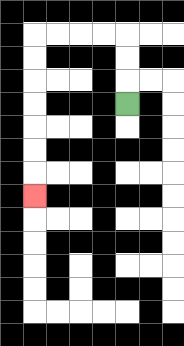{'start': '[5, 4]', 'end': '[1, 8]', 'path_directions': 'U,U,U,L,L,L,L,D,D,D,D,D,D,D', 'path_coordinates': '[[5, 4], [5, 3], [5, 2], [5, 1], [4, 1], [3, 1], [2, 1], [1, 1], [1, 2], [1, 3], [1, 4], [1, 5], [1, 6], [1, 7], [1, 8]]'}